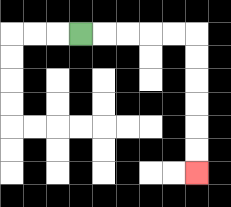{'start': '[3, 1]', 'end': '[8, 7]', 'path_directions': 'R,R,R,R,R,D,D,D,D,D,D', 'path_coordinates': '[[3, 1], [4, 1], [5, 1], [6, 1], [7, 1], [8, 1], [8, 2], [8, 3], [8, 4], [8, 5], [8, 6], [8, 7]]'}